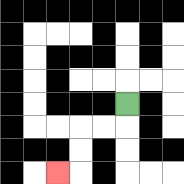{'start': '[5, 4]', 'end': '[2, 7]', 'path_directions': 'D,L,L,D,D,L', 'path_coordinates': '[[5, 4], [5, 5], [4, 5], [3, 5], [3, 6], [3, 7], [2, 7]]'}